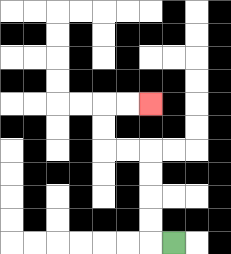{'start': '[7, 10]', 'end': '[6, 4]', 'path_directions': 'L,U,U,U,U,L,L,U,U,R,R', 'path_coordinates': '[[7, 10], [6, 10], [6, 9], [6, 8], [6, 7], [6, 6], [5, 6], [4, 6], [4, 5], [4, 4], [5, 4], [6, 4]]'}